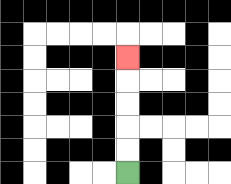{'start': '[5, 7]', 'end': '[5, 2]', 'path_directions': 'U,U,U,U,U', 'path_coordinates': '[[5, 7], [5, 6], [5, 5], [5, 4], [5, 3], [5, 2]]'}